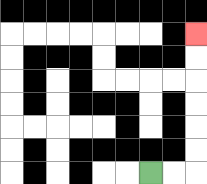{'start': '[6, 7]', 'end': '[8, 1]', 'path_directions': 'R,R,U,U,U,U,U,U', 'path_coordinates': '[[6, 7], [7, 7], [8, 7], [8, 6], [8, 5], [8, 4], [8, 3], [8, 2], [8, 1]]'}